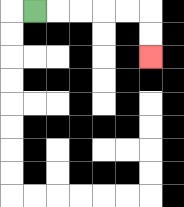{'start': '[1, 0]', 'end': '[6, 2]', 'path_directions': 'R,R,R,R,R,D,D', 'path_coordinates': '[[1, 0], [2, 0], [3, 0], [4, 0], [5, 0], [6, 0], [6, 1], [6, 2]]'}